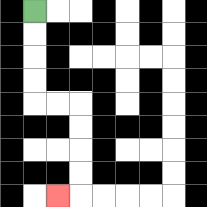{'start': '[1, 0]', 'end': '[2, 8]', 'path_directions': 'D,D,D,D,R,R,D,D,D,D,L', 'path_coordinates': '[[1, 0], [1, 1], [1, 2], [1, 3], [1, 4], [2, 4], [3, 4], [3, 5], [3, 6], [3, 7], [3, 8], [2, 8]]'}